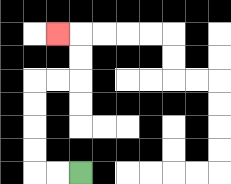{'start': '[3, 7]', 'end': '[2, 1]', 'path_directions': 'L,L,U,U,U,U,R,R,U,U,L', 'path_coordinates': '[[3, 7], [2, 7], [1, 7], [1, 6], [1, 5], [1, 4], [1, 3], [2, 3], [3, 3], [3, 2], [3, 1], [2, 1]]'}